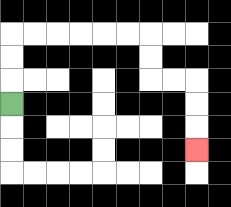{'start': '[0, 4]', 'end': '[8, 6]', 'path_directions': 'U,U,U,R,R,R,R,R,R,D,D,R,R,D,D,D', 'path_coordinates': '[[0, 4], [0, 3], [0, 2], [0, 1], [1, 1], [2, 1], [3, 1], [4, 1], [5, 1], [6, 1], [6, 2], [6, 3], [7, 3], [8, 3], [8, 4], [8, 5], [8, 6]]'}